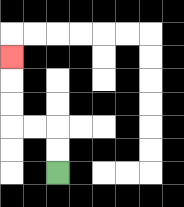{'start': '[2, 7]', 'end': '[0, 2]', 'path_directions': 'U,U,L,L,U,U,U', 'path_coordinates': '[[2, 7], [2, 6], [2, 5], [1, 5], [0, 5], [0, 4], [0, 3], [0, 2]]'}